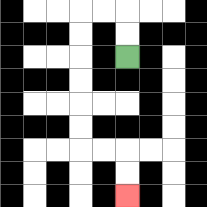{'start': '[5, 2]', 'end': '[5, 8]', 'path_directions': 'U,U,L,L,D,D,D,D,D,D,R,R,D,D', 'path_coordinates': '[[5, 2], [5, 1], [5, 0], [4, 0], [3, 0], [3, 1], [3, 2], [3, 3], [3, 4], [3, 5], [3, 6], [4, 6], [5, 6], [5, 7], [5, 8]]'}